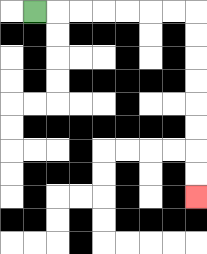{'start': '[1, 0]', 'end': '[8, 8]', 'path_directions': 'R,R,R,R,R,R,R,D,D,D,D,D,D,D,D', 'path_coordinates': '[[1, 0], [2, 0], [3, 0], [4, 0], [5, 0], [6, 0], [7, 0], [8, 0], [8, 1], [8, 2], [8, 3], [8, 4], [8, 5], [8, 6], [8, 7], [8, 8]]'}